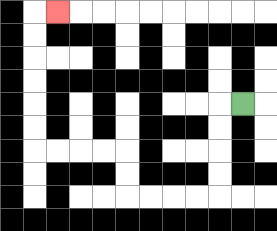{'start': '[10, 4]', 'end': '[2, 0]', 'path_directions': 'L,D,D,D,D,L,L,L,L,U,U,L,L,L,L,U,U,U,U,U,U,R', 'path_coordinates': '[[10, 4], [9, 4], [9, 5], [9, 6], [9, 7], [9, 8], [8, 8], [7, 8], [6, 8], [5, 8], [5, 7], [5, 6], [4, 6], [3, 6], [2, 6], [1, 6], [1, 5], [1, 4], [1, 3], [1, 2], [1, 1], [1, 0], [2, 0]]'}